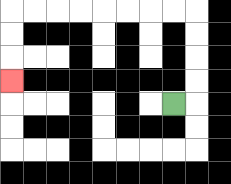{'start': '[7, 4]', 'end': '[0, 3]', 'path_directions': 'R,U,U,U,U,L,L,L,L,L,L,L,L,D,D,D', 'path_coordinates': '[[7, 4], [8, 4], [8, 3], [8, 2], [8, 1], [8, 0], [7, 0], [6, 0], [5, 0], [4, 0], [3, 0], [2, 0], [1, 0], [0, 0], [0, 1], [0, 2], [0, 3]]'}